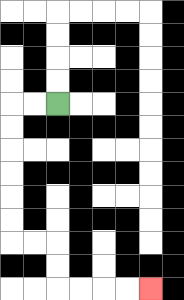{'start': '[2, 4]', 'end': '[6, 12]', 'path_directions': 'L,L,D,D,D,D,D,D,R,R,D,D,R,R,R,R', 'path_coordinates': '[[2, 4], [1, 4], [0, 4], [0, 5], [0, 6], [0, 7], [0, 8], [0, 9], [0, 10], [1, 10], [2, 10], [2, 11], [2, 12], [3, 12], [4, 12], [5, 12], [6, 12]]'}